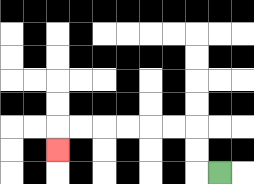{'start': '[9, 7]', 'end': '[2, 6]', 'path_directions': 'L,U,U,L,L,L,L,L,L,D', 'path_coordinates': '[[9, 7], [8, 7], [8, 6], [8, 5], [7, 5], [6, 5], [5, 5], [4, 5], [3, 5], [2, 5], [2, 6]]'}